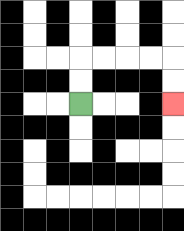{'start': '[3, 4]', 'end': '[7, 4]', 'path_directions': 'U,U,R,R,R,R,D,D', 'path_coordinates': '[[3, 4], [3, 3], [3, 2], [4, 2], [5, 2], [6, 2], [7, 2], [7, 3], [7, 4]]'}